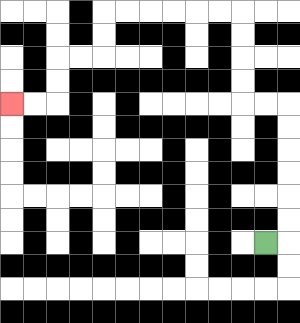{'start': '[11, 10]', 'end': '[0, 4]', 'path_directions': 'R,U,U,U,U,U,U,L,L,U,U,U,U,L,L,L,L,L,L,D,D,L,L,D,D,L,L', 'path_coordinates': '[[11, 10], [12, 10], [12, 9], [12, 8], [12, 7], [12, 6], [12, 5], [12, 4], [11, 4], [10, 4], [10, 3], [10, 2], [10, 1], [10, 0], [9, 0], [8, 0], [7, 0], [6, 0], [5, 0], [4, 0], [4, 1], [4, 2], [3, 2], [2, 2], [2, 3], [2, 4], [1, 4], [0, 4]]'}